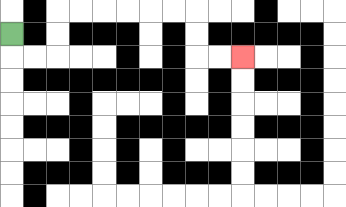{'start': '[0, 1]', 'end': '[10, 2]', 'path_directions': 'D,R,R,U,U,R,R,R,R,R,R,D,D,R,R', 'path_coordinates': '[[0, 1], [0, 2], [1, 2], [2, 2], [2, 1], [2, 0], [3, 0], [4, 0], [5, 0], [6, 0], [7, 0], [8, 0], [8, 1], [8, 2], [9, 2], [10, 2]]'}